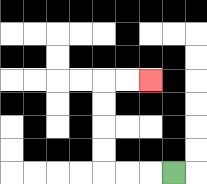{'start': '[7, 7]', 'end': '[6, 3]', 'path_directions': 'L,L,L,U,U,U,U,R,R', 'path_coordinates': '[[7, 7], [6, 7], [5, 7], [4, 7], [4, 6], [4, 5], [4, 4], [4, 3], [5, 3], [6, 3]]'}